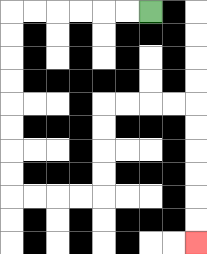{'start': '[6, 0]', 'end': '[8, 10]', 'path_directions': 'L,L,L,L,L,L,D,D,D,D,D,D,D,D,R,R,R,R,U,U,U,U,R,R,R,R,D,D,D,D,D,D', 'path_coordinates': '[[6, 0], [5, 0], [4, 0], [3, 0], [2, 0], [1, 0], [0, 0], [0, 1], [0, 2], [0, 3], [0, 4], [0, 5], [0, 6], [0, 7], [0, 8], [1, 8], [2, 8], [3, 8], [4, 8], [4, 7], [4, 6], [4, 5], [4, 4], [5, 4], [6, 4], [7, 4], [8, 4], [8, 5], [8, 6], [8, 7], [8, 8], [8, 9], [8, 10]]'}